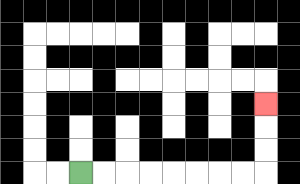{'start': '[3, 7]', 'end': '[11, 4]', 'path_directions': 'R,R,R,R,R,R,R,R,U,U,U', 'path_coordinates': '[[3, 7], [4, 7], [5, 7], [6, 7], [7, 7], [8, 7], [9, 7], [10, 7], [11, 7], [11, 6], [11, 5], [11, 4]]'}